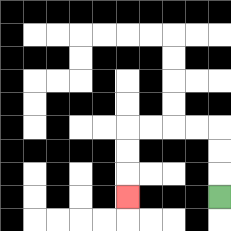{'start': '[9, 8]', 'end': '[5, 8]', 'path_directions': 'U,U,U,L,L,L,L,D,D,D', 'path_coordinates': '[[9, 8], [9, 7], [9, 6], [9, 5], [8, 5], [7, 5], [6, 5], [5, 5], [5, 6], [5, 7], [5, 8]]'}